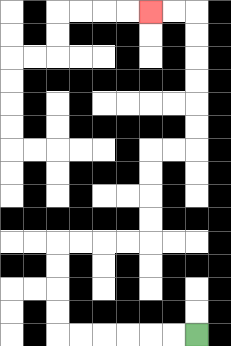{'start': '[8, 14]', 'end': '[6, 0]', 'path_directions': 'L,L,L,L,L,L,U,U,U,U,R,R,R,R,U,U,U,U,R,R,U,U,U,U,U,U,L,L', 'path_coordinates': '[[8, 14], [7, 14], [6, 14], [5, 14], [4, 14], [3, 14], [2, 14], [2, 13], [2, 12], [2, 11], [2, 10], [3, 10], [4, 10], [5, 10], [6, 10], [6, 9], [6, 8], [6, 7], [6, 6], [7, 6], [8, 6], [8, 5], [8, 4], [8, 3], [8, 2], [8, 1], [8, 0], [7, 0], [6, 0]]'}